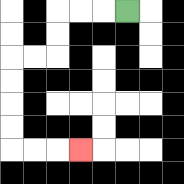{'start': '[5, 0]', 'end': '[3, 6]', 'path_directions': 'L,L,L,D,D,L,L,D,D,D,D,R,R,R', 'path_coordinates': '[[5, 0], [4, 0], [3, 0], [2, 0], [2, 1], [2, 2], [1, 2], [0, 2], [0, 3], [0, 4], [0, 5], [0, 6], [1, 6], [2, 6], [3, 6]]'}